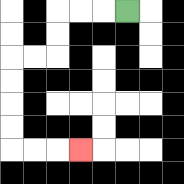{'start': '[5, 0]', 'end': '[3, 6]', 'path_directions': 'L,L,L,D,D,L,L,D,D,D,D,R,R,R', 'path_coordinates': '[[5, 0], [4, 0], [3, 0], [2, 0], [2, 1], [2, 2], [1, 2], [0, 2], [0, 3], [0, 4], [0, 5], [0, 6], [1, 6], [2, 6], [3, 6]]'}